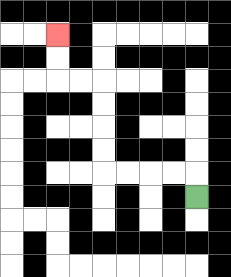{'start': '[8, 8]', 'end': '[2, 1]', 'path_directions': 'U,L,L,L,L,U,U,U,U,L,L,U,U', 'path_coordinates': '[[8, 8], [8, 7], [7, 7], [6, 7], [5, 7], [4, 7], [4, 6], [4, 5], [4, 4], [4, 3], [3, 3], [2, 3], [2, 2], [2, 1]]'}